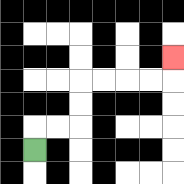{'start': '[1, 6]', 'end': '[7, 2]', 'path_directions': 'U,R,R,U,U,R,R,R,R,U', 'path_coordinates': '[[1, 6], [1, 5], [2, 5], [3, 5], [3, 4], [3, 3], [4, 3], [5, 3], [6, 3], [7, 3], [7, 2]]'}